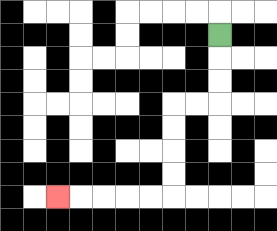{'start': '[9, 1]', 'end': '[2, 8]', 'path_directions': 'D,D,D,L,L,D,D,D,D,L,L,L,L,L', 'path_coordinates': '[[9, 1], [9, 2], [9, 3], [9, 4], [8, 4], [7, 4], [7, 5], [7, 6], [7, 7], [7, 8], [6, 8], [5, 8], [4, 8], [3, 8], [2, 8]]'}